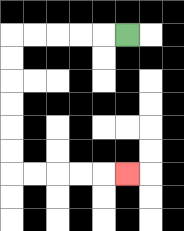{'start': '[5, 1]', 'end': '[5, 7]', 'path_directions': 'L,L,L,L,L,D,D,D,D,D,D,R,R,R,R,R', 'path_coordinates': '[[5, 1], [4, 1], [3, 1], [2, 1], [1, 1], [0, 1], [0, 2], [0, 3], [0, 4], [0, 5], [0, 6], [0, 7], [1, 7], [2, 7], [3, 7], [4, 7], [5, 7]]'}